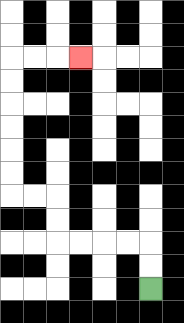{'start': '[6, 12]', 'end': '[3, 2]', 'path_directions': 'U,U,L,L,L,L,U,U,L,L,U,U,U,U,U,U,R,R,R', 'path_coordinates': '[[6, 12], [6, 11], [6, 10], [5, 10], [4, 10], [3, 10], [2, 10], [2, 9], [2, 8], [1, 8], [0, 8], [0, 7], [0, 6], [0, 5], [0, 4], [0, 3], [0, 2], [1, 2], [2, 2], [3, 2]]'}